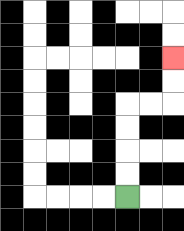{'start': '[5, 8]', 'end': '[7, 2]', 'path_directions': 'U,U,U,U,R,R,U,U', 'path_coordinates': '[[5, 8], [5, 7], [5, 6], [5, 5], [5, 4], [6, 4], [7, 4], [7, 3], [7, 2]]'}